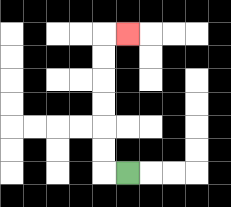{'start': '[5, 7]', 'end': '[5, 1]', 'path_directions': 'L,U,U,U,U,U,U,R', 'path_coordinates': '[[5, 7], [4, 7], [4, 6], [4, 5], [4, 4], [4, 3], [4, 2], [4, 1], [5, 1]]'}